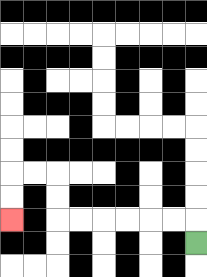{'start': '[8, 10]', 'end': '[0, 9]', 'path_directions': 'U,L,L,L,L,L,L,U,U,L,L,D,D', 'path_coordinates': '[[8, 10], [8, 9], [7, 9], [6, 9], [5, 9], [4, 9], [3, 9], [2, 9], [2, 8], [2, 7], [1, 7], [0, 7], [0, 8], [0, 9]]'}